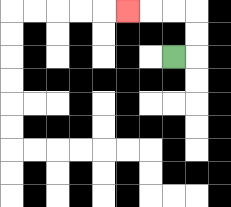{'start': '[7, 2]', 'end': '[5, 0]', 'path_directions': 'R,U,U,L,L,L', 'path_coordinates': '[[7, 2], [8, 2], [8, 1], [8, 0], [7, 0], [6, 0], [5, 0]]'}